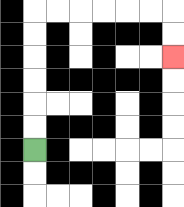{'start': '[1, 6]', 'end': '[7, 2]', 'path_directions': 'U,U,U,U,U,U,R,R,R,R,R,R,D,D', 'path_coordinates': '[[1, 6], [1, 5], [1, 4], [1, 3], [1, 2], [1, 1], [1, 0], [2, 0], [3, 0], [4, 0], [5, 0], [6, 0], [7, 0], [7, 1], [7, 2]]'}